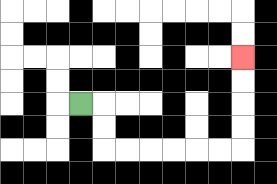{'start': '[3, 4]', 'end': '[10, 2]', 'path_directions': 'R,D,D,R,R,R,R,R,R,U,U,U,U', 'path_coordinates': '[[3, 4], [4, 4], [4, 5], [4, 6], [5, 6], [6, 6], [7, 6], [8, 6], [9, 6], [10, 6], [10, 5], [10, 4], [10, 3], [10, 2]]'}